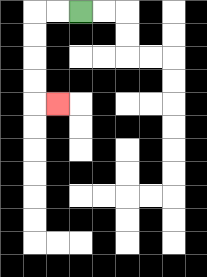{'start': '[3, 0]', 'end': '[2, 4]', 'path_directions': 'L,L,D,D,D,D,R', 'path_coordinates': '[[3, 0], [2, 0], [1, 0], [1, 1], [1, 2], [1, 3], [1, 4], [2, 4]]'}